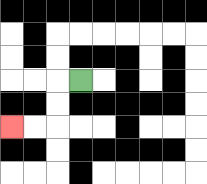{'start': '[3, 3]', 'end': '[0, 5]', 'path_directions': 'L,D,D,L,L', 'path_coordinates': '[[3, 3], [2, 3], [2, 4], [2, 5], [1, 5], [0, 5]]'}